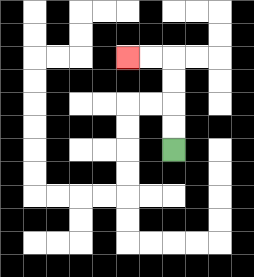{'start': '[7, 6]', 'end': '[5, 2]', 'path_directions': 'U,U,U,U,L,L', 'path_coordinates': '[[7, 6], [7, 5], [7, 4], [7, 3], [7, 2], [6, 2], [5, 2]]'}